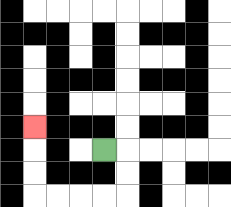{'start': '[4, 6]', 'end': '[1, 5]', 'path_directions': 'R,D,D,L,L,L,L,U,U,U', 'path_coordinates': '[[4, 6], [5, 6], [5, 7], [5, 8], [4, 8], [3, 8], [2, 8], [1, 8], [1, 7], [1, 6], [1, 5]]'}